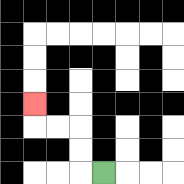{'start': '[4, 7]', 'end': '[1, 4]', 'path_directions': 'L,U,U,L,L,U', 'path_coordinates': '[[4, 7], [3, 7], [3, 6], [3, 5], [2, 5], [1, 5], [1, 4]]'}